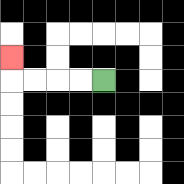{'start': '[4, 3]', 'end': '[0, 2]', 'path_directions': 'L,L,L,L,U', 'path_coordinates': '[[4, 3], [3, 3], [2, 3], [1, 3], [0, 3], [0, 2]]'}